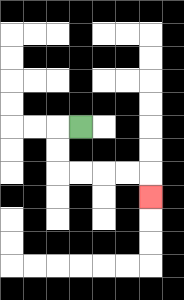{'start': '[3, 5]', 'end': '[6, 8]', 'path_directions': 'L,D,D,R,R,R,R,D', 'path_coordinates': '[[3, 5], [2, 5], [2, 6], [2, 7], [3, 7], [4, 7], [5, 7], [6, 7], [6, 8]]'}